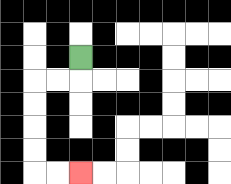{'start': '[3, 2]', 'end': '[3, 7]', 'path_directions': 'D,L,L,D,D,D,D,R,R', 'path_coordinates': '[[3, 2], [3, 3], [2, 3], [1, 3], [1, 4], [1, 5], [1, 6], [1, 7], [2, 7], [3, 7]]'}